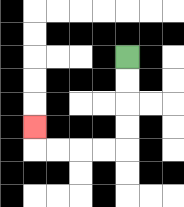{'start': '[5, 2]', 'end': '[1, 5]', 'path_directions': 'D,D,D,D,L,L,L,L,U', 'path_coordinates': '[[5, 2], [5, 3], [5, 4], [5, 5], [5, 6], [4, 6], [3, 6], [2, 6], [1, 6], [1, 5]]'}